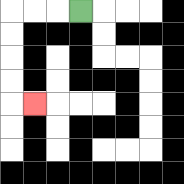{'start': '[3, 0]', 'end': '[1, 4]', 'path_directions': 'L,L,L,D,D,D,D,R', 'path_coordinates': '[[3, 0], [2, 0], [1, 0], [0, 0], [0, 1], [0, 2], [0, 3], [0, 4], [1, 4]]'}